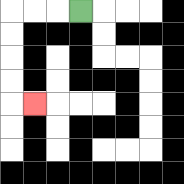{'start': '[3, 0]', 'end': '[1, 4]', 'path_directions': 'L,L,L,D,D,D,D,R', 'path_coordinates': '[[3, 0], [2, 0], [1, 0], [0, 0], [0, 1], [0, 2], [0, 3], [0, 4], [1, 4]]'}